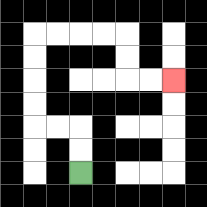{'start': '[3, 7]', 'end': '[7, 3]', 'path_directions': 'U,U,L,L,U,U,U,U,R,R,R,R,D,D,R,R', 'path_coordinates': '[[3, 7], [3, 6], [3, 5], [2, 5], [1, 5], [1, 4], [1, 3], [1, 2], [1, 1], [2, 1], [3, 1], [4, 1], [5, 1], [5, 2], [5, 3], [6, 3], [7, 3]]'}